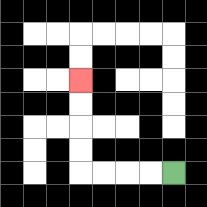{'start': '[7, 7]', 'end': '[3, 3]', 'path_directions': 'L,L,L,L,U,U,U,U', 'path_coordinates': '[[7, 7], [6, 7], [5, 7], [4, 7], [3, 7], [3, 6], [3, 5], [3, 4], [3, 3]]'}